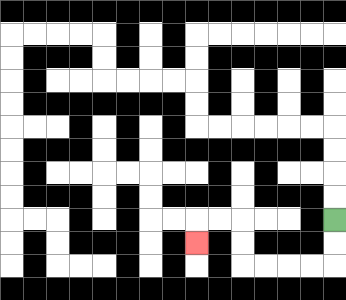{'start': '[14, 9]', 'end': '[8, 10]', 'path_directions': 'D,D,L,L,L,L,U,U,L,L,D', 'path_coordinates': '[[14, 9], [14, 10], [14, 11], [13, 11], [12, 11], [11, 11], [10, 11], [10, 10], [10, 9], [9, 9], [8, 9], [8, 10]]'}